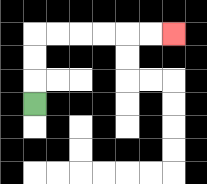{'start': '[1, 4]', 'end': '[7, 1]', 'path_directions': 'U,U,U,R,R,R,R,R,R', 'path_coordinates': '[[1, 4], [1, 3], [1, 2], [1, 1], [2, 1], [3, 1], [4, 1], [5, 1], [6, 1], [7, 1]]'}